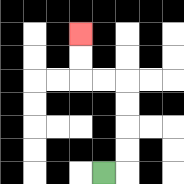{'start': '[4, 7]', 'end': '[3, 1]', 'path_directions': 'R,U,U,U,U,L,L,U,U', 'path_coordinates': '[[4, 7], [5, 7], [5, 6], [5, 5], [5, 4], [5, 3], [4, 3], [3, 3], [3, 2], [3, 1]]'}